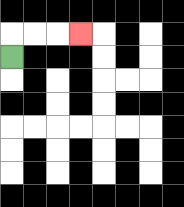{'start': '[0, 2]', 'end': '[3, 1]', 'path_directions': 'U,R,R,R', 'path_coordinates': '[[0, 2], [0, 1], [1, 1], [2, 1], [3, 1]]'}